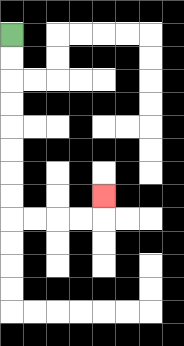{'start': '[0, 1]', 'end': '[4, 8]', 'path_directions': 'D,D,D,D,D,D,D,D,R,R,R,R,U', 'path_coordinates': '[[0, 1], [0, 2], [0, 3], [0, 4], [0, 5], [0, 6], [0, 7], [0, 8], [0, 9], [1, 9], [2, 9], [3, 9], [4, 9], [4, 8]]'}